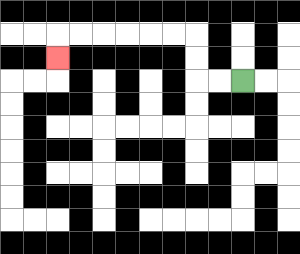{'start': '[10, 3]', 'end': '[2, 2]', 'path_directions': 'L,L,U,U,L,L,L,L,L,L,D', 'path_coordinates': '[[10, 3], [9, 3], [8, 3], [8, 2], [8, 1], [7, 1], [6, 1], [5, 1], [4, 1], [3, 1], [2, 1], [2, 2]]'}